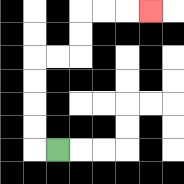{'start': '[2, 6]', 'end': '[6, 0]', 'path_directions': 'L,U,U,U,U,R,R,U,U,R,R,R', 'path_coordinates': '[[2, 6], [1, 6], [1, 5], [1, 4], [1, 3], [1, 2], [2, 2], [3, 2], [3, 1], [3, 0], [4, 0], [5, 0], [6, 0]]'}